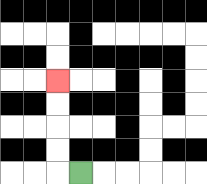{'start': '[3, 7]', 'end': '[2, 3]', 'path_directions': 'L,U,U,U,U', 'path_coordinates': '[[3, 7], [2, 7], [2, 6], [2, 5], [2, 4], [2, 3]]'}